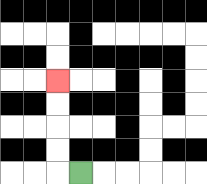{'start': '[3, 7]', 'end': '[2, 3]', 'path_directions': 'L,U,U,U,U', 'path_coordinates': '[[3, 7], [2, 7], [2, 6], [2, 5], [2, 4], [2, 3]]'}